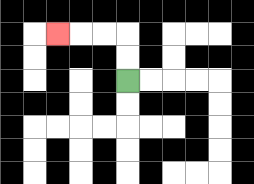{'start': '[5, 3]', 'end': '[2, 1]', 'path_directions': 'U,U,L,L,L', 'path_coordinates': '[[5, 3], [5, 2], [5, 1], [4, 1], [3, 1], [2, 1]]'}